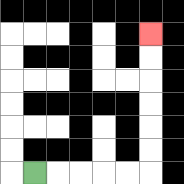{'start': '[1, 7]', 'end': '[6, 1]', 'path_directions': 'R,R,R,R,R,U,U,U,U,U,U', 'path_coordinates': '[[1, 7], [2, 7], [3, 7], [4, 7], [5, 7], [6, 7], [6, 6], [6, 5], [6, 4], [6, 3], [6, 2], [6, 1]]'}